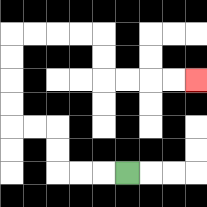{'start': '[5, 7]', 'end': '[8, 3]', 'path_directions': 'L,L,L,U,U,L,L,U,U,U,U,R,R,R,R,D,D,R,R,R,R', 'path_coordinates': '[[5, 7], [4, 7], [3, 7], [2, 7], [2, 6], [2, 5], [1, 5], [0, 5], [0, 4], [0, 3], [0, 2], [0, 1], [1, 1], [2, 1], [3, 1], [4, 1], [4, 2], [4, 3], [5, 3], [6, 3], [7, 3], [8, 3]]'}